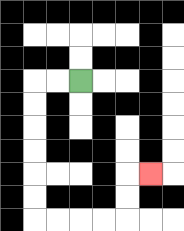{'start': '[3, 3]', 'end': '[6, 7]', 'path_directions': 'L,L,D,D,D,D,D,D,R,R,R,R,U,U,R', 'path_coordinates': '[[3, 3], [2, 3], [1, 3], [1, 4], [1, 5], [1, 6], [1, 7], [1, 8], [1, 9], [2, 9], [3, 9], [4, 9], [5, 9], [5, 8], [5, 7], [6, 7]]'}